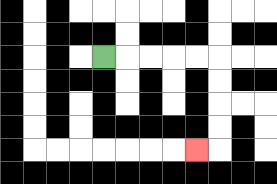{'start': '[4, 2]', 'end': '[8, 6]', 'path_directions': 'R,R,R,R,R,D,D,D,D,L', 'path_coordinates': '[[4, 2], [5, 2], [6, 2], [7, 2], [8, 2], [9, 2], [9, 3], [9, 4], [9, 5], [9, 6], [8, 6]]'}